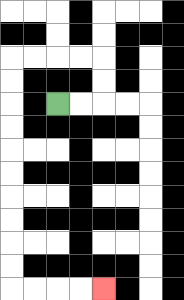{'start': '[2, 4]', 'end': '[4, 12]', 'path_directions': 'R,R,U,U,L,L,L,L,D,D,D,D,D,D,D,D,D,D,R,R,R,R', 'path_coordinates': '[[2, 4], [3, 4], [4, 4], [4, 3], [4, 2], [3, 2], [2, 2], [1, 2], [0, 2], [0, 3], [0, 4], [0, 5], [0, 6], [0, 7], [0, 8], [0, 9], [0, 10], [0, 11], [0, 12], [1, 12], [2, 12], [3, 12], [4, 12]]'}